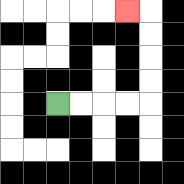{'start': '[2, 4]', 'end': '[5, 0]', 'path_directions': 'R,R,R,R,U,U,U,U,L', 'path_coordinates': '[[2, 4], [3, 4], [4, 4], [5, 4], [6, 4], [6, 3], [6, 2], [6, 1], [6, 0], [5, 0]]'}